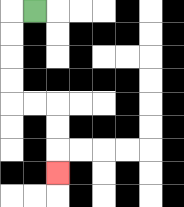{'start': '[1, 0]', 'end': '[2, 7]', 'path_directions': 'L,D,D,D,D,R,R,D,D,D', 'path_coordinates': '[[1, 0], [0, 0], [0, 1], [0, 2], [0, 3], [0, 4], [1, 4], [2, 4], [2, 5], [2, 6], [2, 7]]'}